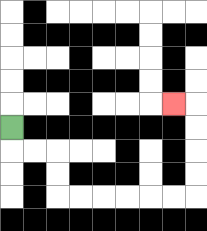{'start': '[0, 5]', 'end': '[7, 4]', 'path_directions': 'D,R,R,D,D,R,R,R,R,R,R,U,U,U,U,L', 'path_coordinates': '[[0, 5], [0, 6], [1, 6], [2, 6], [2, 7], [2, 8], [3, 8], [4, 8], [5, 8], [6, 8], [7, 8], [8, 8], [8, 7], [8, 6], [8, 5], [8, 4], [7, 4]]'}